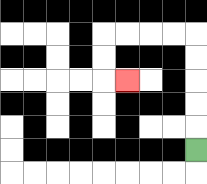{'start': '[8, 6]', 'end': '[5, 3]', 'path_directions': 'U,U,U,U,U,L,L,L,L,D,D,R', 'path_coordinates': '[[8, 6], [8, 5], [8, 4], [8, 3], [8, 2], [8, 1], [7, 1], [6, 1], [5, 1], [4, 1], [4, 2], [4, 3], [5, 3]]'}